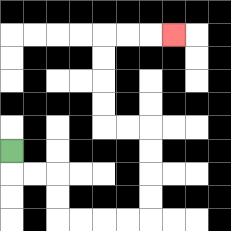{'start': '[0, 6]', 'end': '[7, 1]', 'path_directions': 'D,R,R,D,D,R,R,R,R,U,U,U,U,L,L,U,U,U,U,R,R,R', 'path_coordinates': '[[0, 6], [0, 7], [1, 7], [2, 7], [2, 8], [2, 9], [3, 9], [4, 9], [5, 9], [6, 9], [6, 8], [6, 7], [6, 6], [6, 5], [5, 5], [4, 5], [4, 4], [4, 3], [4, 2], [4, 1], [5, 1], [6, 1], [7, 1]]'}